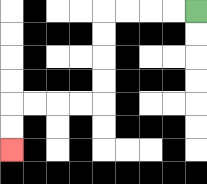{'start': '[8, 0]', 'end': '[0, 6]', 'path_directions': 'L,L,L,L,D,D,D,D,L,L,L,L,D,D', 'path_coordinates': '[[8, 0], [7, 0], [6, 0], [5, 0], [4, 0], [4, 1], [4, 2], [4, 3], [4, 4], [3, 4], [2, 4], [1, 4], [0, 4], [0, 5], [0, 6]]'}